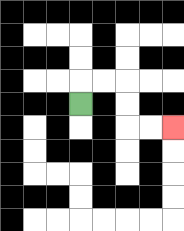{'start': '[3, 4]', 'end': '[7, 5]', 'path_directions': 'U,R,R,D,D,R,R', 'path_coordinates': '[[3, 4], [3, 3], [4, 3], [5, 3], [5, 4], [5, 5], [6, 5], [7, 5]]'}